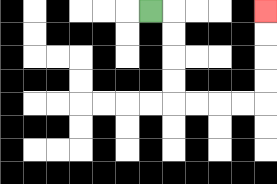{'start': '[6, 0]', 'end': '[11, 0]', 'path_directions': 'R,D,D,D,D,R,R,R,R,U,U,U,U', 'path_coordinates': '[[6, 0], [7, 0], [7, 1], [7, 2], [7, 3], [7, 4], [8, 4], [9, 4], [10, 4], [11, 4], [11, 3], [11, 2], [11, 1], [11, 0]]'}